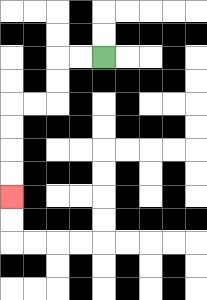{'start': '[4, 2]', 'end': '[0, 8]', 'path_directions': 'L,L,D,D,L,L,D,D,D,D', 'path_coordinates': '[[4, 2], [3, 2], [2, 2], [2, 3], [2, 4], [1, 4], [0, 4], [0, 5], [0, 6], [0, 7], [0, 8]]'}